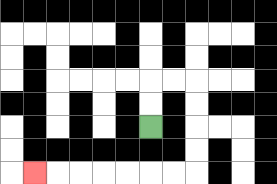{'start': '[6, 5]', 'end': '[1, 7]', 'path_directions': 'U,U,R,R,D,D,D,D,L,L,L,L,L,L,L', 'path_coordinates': '[[6, 5], [6, 4], [6, 3], [7, 3], [8, 3], [8, 4], [8, 5], [8, 6], [8, 7], [7, 7], [6, 7], [5, 7], [4, 7], [3, 7], [2, 7], [1, 7]]'}